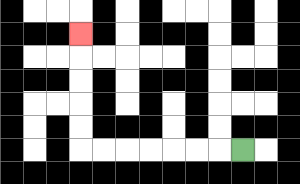{'start': '[10, 6]', 'end': '[3, 1]', 'path_directions': 'L,L,L,L,L,L,L,U,U,U,U,U', 'path_coordinates': '[[10, 6], [9, 6], [8, 6], [7, 6], [6, 6], [5, 6], [4, 6], [3, 6], [3, 5], [3, 4], [3, 3], [3, 2], [3, 1]]'}